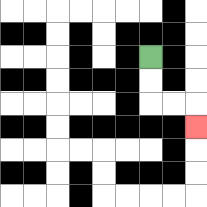{'start': '[6, 2]', 'end': '[8, 5]', 'path_directions': 'D,D,R,R,D', 'path_coordinates': '[[6, 2], [6, 3], [6, 4], [7, 4], [8, 4], [8, 5]]'}